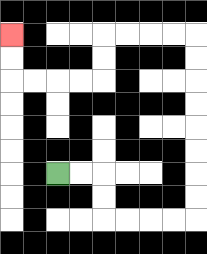{'start': '[2, 7]', 'end': '[0, 1]', 'path_directions': 'R,R,D,D,R,R,R,R,U,U,U,U,U,U,U,U,L,L,L,L,D,D,L,L,L,L,U,U', 'path_coordinates': '[[2, 7], [3, 7], [4, 7], [4, 8], [4, 9], [5, 9], [6, 9], [7, 9], [8, 9], [8, 8], [8, 7], [8, 6], [8, 5], [8, 4], [8, 3], [8, 2], [8, 1], [7, 1], [6, 1], [5, 1], [4, 1], [4, 2], [4, 3], [3, 3], [2, 3], [1, 3], [0, 3], [0, 2], [0, 1]]'}